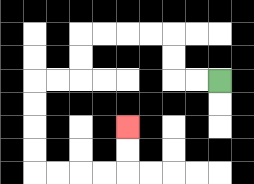{'start': '[9, 3]', 'end': '[5, 5]', 'path_directions': 'L,L,U,U,L,L,L,L,D,D,L,L,D,D,D,D,R,R,R,R,U,U', 'path_coordinates': '[[9, 3], [8, 3], [7, 3], [7, 2], [7, 1], [6, 1], [5, 1], [4, 1], [3, 1], [3, 2], [3, 3], [2, 3], [1, 3], [1, 4], [1, 5], [1, 6], [1, 7], [2, 7], [3, 7], [4, 7], [5, 7], [5, 6], [5, 5]]'}